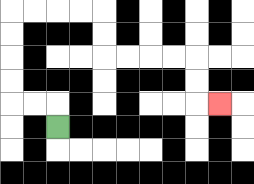{'start': '[2, 5]', 'end': '[9, 4]', 'path_directions': 'U,L,L,U,U,U,U,R,R,R,R,D,D,R,R,R,R,D,D,R', 'path_coordinates': '[[2, 5], [2, 4], [1, 4], [0, 4], [0, 3], [0, 2], [0, 1], [0, 0], [1, 0], [2, 0], [3, 0], [4, 0], [4, 1], [4, 2], [5, 2], [6, 2], [7, 2], [8, 2], [8, 3], [8, 4], [9, 4]]'}